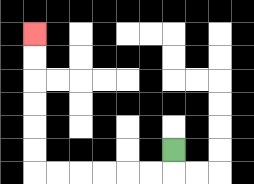{'start': '[7, 6]', 'end': '[1, 1]', 'path_directions': 'D,L,L,L,L,L,L,U,U,U,U,U,U', 'path_coordinates': '[[7, 6], [7, 7], [6, 7], [5, 7], [4, 7], [3, 7], [2, 7], [1, 7], [1, 6], [1, 5], [1, 4], [1, 3], [1, 2], [1, 1]]'}